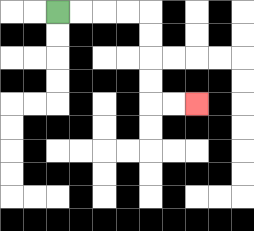{'start': '[2, 0]', 'end': '[8, 4]', 'path_directions': 'R,R,R,R,D,D,D,D,R,R', 'path_coordinates': '[[2, 0], [3, 0], [4, 0], [5, 0], [6, 0], [6, 1], [6, 2], [6, 3], [6, 4], [7, 4], [8, 4]]'}